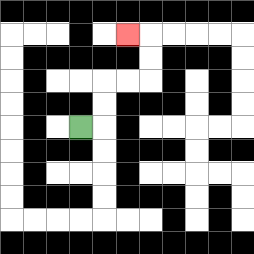{'start': '[3, 5]', 'end': '[5, 1]', 'path_directions': 'R,U,U,R,R,U,U,L', 'path_coordinates': '[[3, 5], [4, 5], [4, 4], [4, 3], [5, 3], [6, 3], [6, 2], [6, 1], [5, 1]]'}